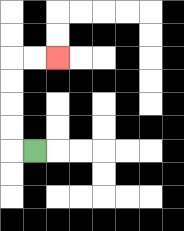{'start': '[1, 6]', 'end': '[2, 2]', 'path_directions': 'L,U,U,U,U,R,R', 'path_coordinates': '[[1, 6], [0, 6], [0, 5], [0, 4], [0, 3], [0, 2], [1, 2], [2, 2]]'}